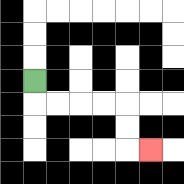{'start': '[1, 3]', 'end': '[6, 6]', 'path_directions': 'D,R,R,R,R,D,D,R', 'path_coordinates': '[[1, 3], [1, 4], [2, 4], [3, 4], [4, 4], [5, 4], [5, 5], [5, 6], [6, 6]]'}